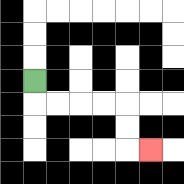{'start': '[1, 3]', 'end': '[6, 6]', 'path_directions': 'D,R,R,R,R,D,D,R', 'path_coordinates': '[[1, 3], [1, 4], [2, 4], [3, 4], [4, 4], [5, 4], [5, 5], [5, 6], [6, 6]]'}